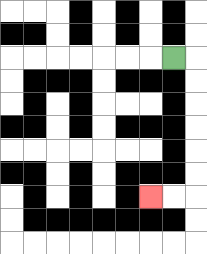{'start': '[7, 2]', 'end': '[6, 8]', 'path_directions': 'R,D,D,D,D,D,D,L,L', 'path_coordinates': '[[7, 2], [8, 2], [8, 3], [8, 4], [8, 5], [8, 6], [8, 7], [8, 8], [7, 8], [6, 8]]'}